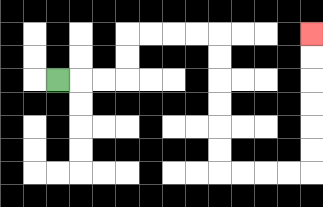{'start': '[2, 3]', 'end': '[13, 1]', 'path_directions': 'R,R,R,U,U,R,R,R,R,D,D,D,D,D,D,R,R,R,R,U,U,U,U,U,U', 'path_coordinates': '[[2, 3], [3, 3], [4, 3], [5, 3], [5, 2], [5, 1], [6, 1], [7, 1], [8, 1], [9, 1], [9, 2], [9, 3], [9, 4], [9, 5], [9, 6], [9, 7], [10, 7], [11, 7], [12, 7], [13, 7], [13, 6], [13, 5], [13, 4], [13, 3], [13, 2], [13, 1]]'}